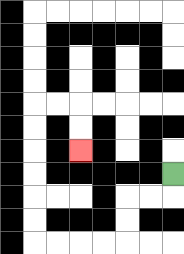{'start': '[7, 7]', 'end': '[3, 6]', 'path_directions': 'D,L,L,D,D,L,L,L,L,U,U,U,U,U,U,R,R,D,D', 'path_coordinates': '[[7, 7], [7, 8], [6, 8], [5, 8], [5, 9], [5, 10], [4, 10], [3, 10], [2, 10], [1, 10], [1, 9], [1, 8], [1, 7], [1, 6], [1, 5], [1, 4], [2, 4], [3, 4], [3, 5], [3, 6]]'}